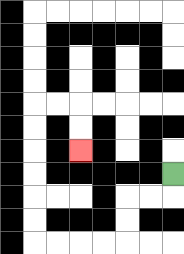{'start': '[7, 7]', 'end': '[3, 6]', 'path_directions': 'D,L,L,D,D,L,L,L,L,U,U,U,U,U,U,R,R,D,D', 'path_coordinates': '[[7, 7], [7, 8], [6, 8], [5, 8], [5, 9], [5, 10], [4, 10], [3, 10], [2, 10], [1, 10], [1, 9], [1, 8], [1, 7], [1, 6], [1, 5], [1, 4], [2, 4], [3, 4], [3, 5], [3, 6]]'}